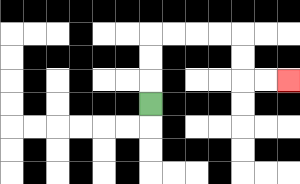{'start': '[6, 4]', 'end': '[12, 3]', 'path_directions': 'U,U,U,R,R,R,R,D,D,R,R', 'path_coordinates': '[[6, 4], [6, 3], [6, 2], [6, 1], [7, 1], [8, 1], [9, 1], [10, 1], [10, 2], [10, 3], [11, 3], [12, 3]]'}